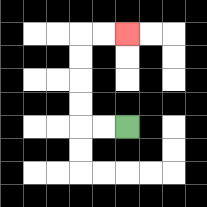{'start': '[5, 5]', 'end': '[5, 1]', 'path_directions': 'L,L,U,U,U,U,R,R', 'path_coordinates': '[[5, 5], [4, 5], [3, 5], [3, 4], [3, 3], [3, 2], [3, 1], [4, 1], [5, 1]]'}